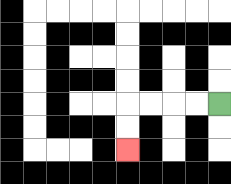{'start': '[9, 4]', 'end': '[5, 6]', 'path_directions': 'L,L,L,L,D,D', 'path_coordinates': '[[9, 4], [8, 4], [7, 4], [6, 4], [5, 4], [5, 5], [5, 6]]'}